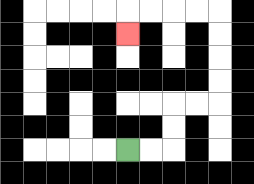{'start': '[5, 6]', 'end': '[5, 1]', 'path_directions': 'R,R,U,U,R,R,U,U,U,U,L,L,L,L,D', 'path_coordinates': '[[5, 6], [6, 6], [7, 6], [7, 5], [7, 4], [8, 4], [9, 4], [9, 3], [9, 2], [9, 1], [9, 0], [8, 0], [7, 0], [6, 0], [5, 0], [5, 1]]'}